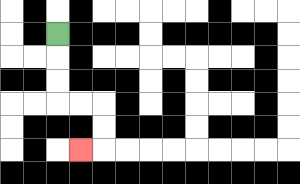{'start': '[2, 1]', 'end': '[3, 6]', 'path_directions': 'D,D,D,R,R,D,D,L', 'path_coordinates': '[[2, 1], [2, 2], [2, 3], [2, 4], [3, 4], [4, 4], [4, 5], [4, 6], [3, 6]]'}